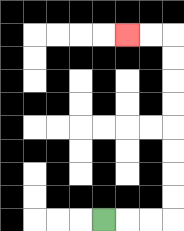{'start': '[4, 9]', 'end': '[5, 1]', 'path_directions': 'R,R,R,U,U,U,U,U,U,U,U,L,L', 'path_coordinates': '[[4, 9], [5, 9], [6, 9], [7, 9], [7, 8], [7, 7], [7, 6], [7, 5], [7, 4], [7, 3], [7, 2], [7, 1], [6, 1], [5, 1]]'}